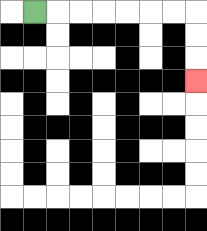{'start': '[1, 0]', 'end': '[8, 3]', 'path_directions': 'R,R,R,R,R,R,R,D,D,D', 'path_coordinates': '[[1, 0], [2, 0], [3, 0], [4, 0], [5, 0], [6, 0], [7, 0], [8, 0], [8, 1], [8, 2], [8, 3]]'}